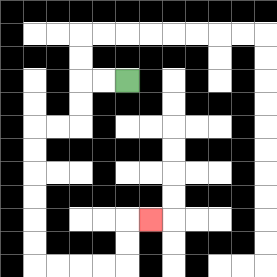{'start': '[5, 3]', 'end': '[6, 9]', 'path_directions': 'L,L,D,D,L,L,D,D,D,D,D,D,R,R,R,R,U,U,R', 'path_coordinates': '[[5, 3], [4, 3], [3, 3], [3, 4], [3, 5], [2, 5], [1, 5], [1, 6], [1, 7], [1, 8], [1, 9], [1, 10], [1, 11], [2, 11], [3, 11], [4, 11], [5, 11], [5, 10], [5, 9], [6, 9]]'}